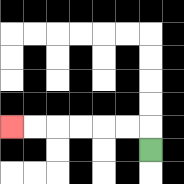{'start': '[6, 6]', 'end': '[0, 5]', 'path_directions': 'U,L,L,L,L,L,L', 'path_coordinates': '[[6, 6], [6, 5], [5, 5], [4, 5], [3, 5], [2, 5], [1, 5], [0, 5]]'}